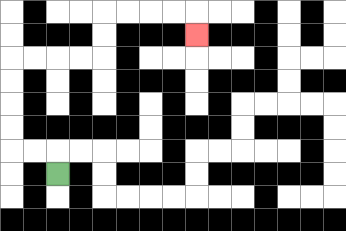{'start': '[2, 7]', 'end': '[8, 1]', 'path_directions': 'U,L,L,U,U,U,U,R,R,R,R,U,U,R,R,R,R,D', 'path_coordinates': '[[2, 7], [2, 6], [1, 6], [0, 6], [0, 5], [0, 4], [0, 3], [0, 2], [1, 2], [2, 2], [3, 2], [4, 2], [4, 1], [4, 0], [5, 0], [6, 0], [7, 0], [8, 0], [8, 1]]'}